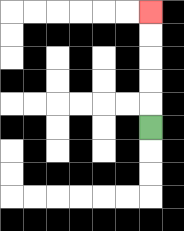{'start': '[6, 5]', 'end': '[6, 0]', 'path_directions': 'U,U,U,U,U', 'path_coordinates': '[[6, 5], [6, 4], [6, 3], [6, 2], [6, 1], [6, 0]]'}